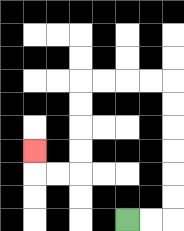{'start': '[5, 9]', 'end': '[1, 6]', 'path_directions': 'R,R,U,U,U,U,U,U,L,L,L,L,D,D,D,D,L,L,U', 'path_coordinates': '[[5, 9], [6, 9], [7, 9], [7, 8], [7, 7], [7, 6], [7, 5], [7, 4], [7, 3], [6, 3], [5, 3], [4, 3], [3, 3], [3, 4], [3, 5], [3, 6], [3, 7], [2, 7], [1, 7], [1, 6]]'}